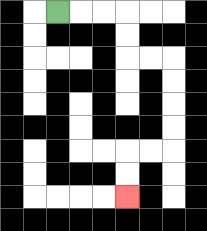{'start': '[2, 0]', 'end': '[5, 8]', 'path_directions': 'R,R,R,D,D,R,R,D,D,D,D,L,L,D,D', 'path_coordinates': '[[2, 0], [3, 0], [4, 0], [5, 0], [5, 1], [5, 2], [6, 2], [7, 2], [7, 3], [7, 4], [7, 5], [7, 6], [6, 6], [5, 6], [5, 7], [5, 8]]'}